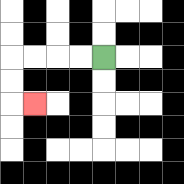{'start': '[4, 2]', 'end': '[1, 4]', 'path_directions': 'L,L,L,L,D,D,R', 'path_coordinates': '[[4, 2], [3, 2], [2, 2], [1, 2], [0, 2], [0, 3], [0, 4], [1, 4]]'}